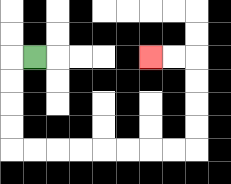{'start': '[1, 2]', 'end': '[6, 2]', 'path_directions': 'L,D,D,D,D,R,R,R,R,R,R,R,R,U,U,U,U,L,L', 'path_coordinates': '[[1, 2], [0, 2], [0, 3], [0, 4], [0, 5], [0, 6], [1, 6], [2, 6], [3, 6], [4, 6], [5, 6], [6, 6], [7, 6], [8, 6], [8, 5], [8, 4], [8, 3], [8, 2], [7, 2], [6, 2]]'}